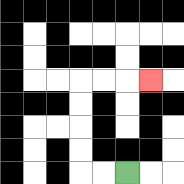{'start': '[5, 7]', 'end': '[6, 3]', 'path_directions': 'L,L,U,U,U,U,R,R,R', 'path_coordinates': '[[5, 7], [4, 7], [3, 7], [3, 6], [3, 5], [3, 4], [3, 3], [4, 3], [5, 3], [6, 3]]'}